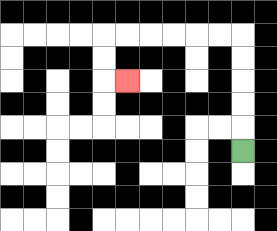{'start': '[10, 6]', 'end': '[5, 3]', 'path_directions': 'U,U,U,U,U,L,L,L,L,L,L,D,D,R', 'path_coordinates': '[[10, 6], [10, 5], [10, 4], [10, 3], [10, 2], [10, 1], [9, 1], [8, 1], [7, 1], [6, 1], [5, 1], [4, 1], [4, 2], [4, 3], [5, 3]]'}